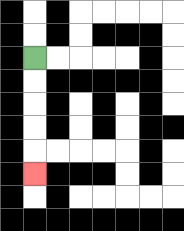{'start': '[1, 2]', 'end': '[1, 7]', 'path_directions': 'D,D,D,D,D', 'path_coordinates': '[[1, 2], [1, 3], [1, 4], [1, 5], [1, 6], [1, 7]]'}